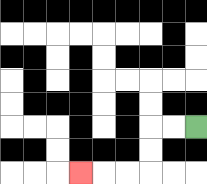{'start': '[8, 5]', 'end': '[3, 7]', 'path_directions': 'L,L,D,D,L,L,L', 'path_coordinates': '[[8, 5], [7, 5], [6, 5], [6, 6], [6, 7], [5, 7], [4, 7], [3, 7]]'}